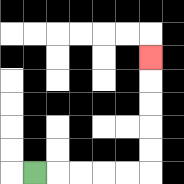{'start': '[1, 7]', 'end': '[6, 2]', 'path_directions': 'R,R,R,R,R,U,U,U,U,U', 'path_coordinates': '[[1, 7], [2, 7], [3, 7], [4, 7], [5, 7], [6, 7], [6, 6], [6, 5], [6, 4], [6, 3], [6, 2]]'}